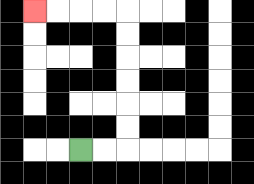{'start': '[3, 6]', 'end': '[1, 0]', 'path_directions': 'R,R,U,U,U,U,U,U,L,L,L,L', 'path_coordinates': '[[3, 6], [4, 6], [5, 6], [5, 5], [5, 4], [5, 3], [5, 2], [5, 1], [5, 0], [4, 0], [3, 0], [2, 0], [1, 0]]'}